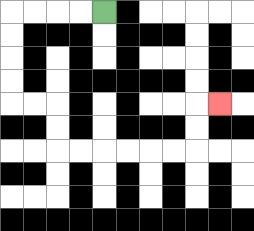{'start': '[4, 0]', 'end': '[9, 4]', 'path_directions': 'L,L,L,L,D,D,D,D,R,R,D,D,R,R,R,R,R,R,U,U,R', 'path_coordinates': '[[4, 0], [3, 0], [2, 0], [1, 0], [0, 0], [0, 1], [0, 2], [0, 3], [0, 4], [1, 4], [2, 4], [2, 5], [2, 6], [3, 6], [4, 6], [5, 6], [6, 6], [7, 6], [8, 6], [8, 5], [8, 4], [9, 4]]'}